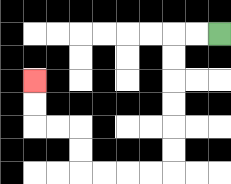{'start': '[9, 1]', 'end': '[1, 3]', 'path_directions': 'L,L,D,D,D,D,D,D,L,L,L,L,U,U,L,L,U,U', 'path_coordinates': '[[9, 1], [8, 1], [7, 1], [7, 2], [7, 3], [7, 4], [7, 5], [7, 6], [7, 7], [6, 7], [5, 7], [4, 7], [3, 7], [3, 6], [3, 5], [2, 5], [1, 5], [1, 4], [1, 3]]'}